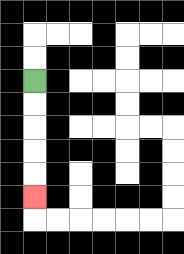{'start': '[1, 3]', 'end': '[1, 8]', 'path_directions': 'D,D,D,D,D', 'path_coordinates': '[[1, 3], [1, 4], [1, 5], [1, 6], [1, 7], [1, 8]]'}